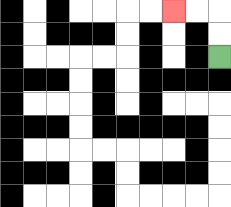{'start': '[9, 2]', 'end': '[7, 0]', 'path_directions': 'U,U,L,L', 'path_coordinates': '[[9, 2], [9, 1], [9, 0], [8, 0], [7, 0]]'}